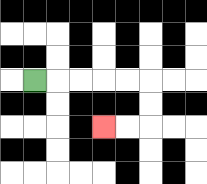{'start': '[1, 3]', 'end': '[4, 5]', 'path_directions': 'R,R,R,R,R,D,D,L,L', 'path_coordinates': '[[1, 3], [2, 3], [3, 3], [4, 3], [5, 3], [6, 3], [6, 4], [6, 5], [5, 5], [4, 5]]'}